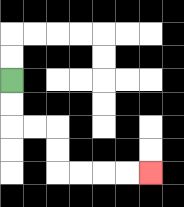{'start': '[0, 3]', 'end': '[6, 7]', 'path_directions': 'D,D,R,R,D,D,R,R,R,R', 'path_coordinates': '[[0, 3], [0, 4], [0, 5], [1, 5], [2, 5], [2, 6], [2, 7], [3, 7], [4, 7], [5, 7], [6, 7]]'}